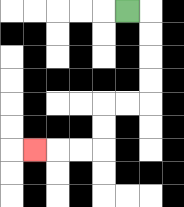{'start': '[5, 0]', 'end': '[1, 6]', 'path_directions': 'R,D,D,D,D,L,L,D,D,L,L,L', 'path_coordinates': '[[5, 0], [6, 0], [6, 1], [6, 2], [6, 3], [6, 4], [5, 4], [4, 4], [4, 5], [4, 6], [3, 6], [2, 6], [1, 6]]'}